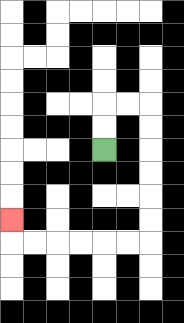{'start': '[4, 6]', 'end': '[0, 9]', 'path_directions': 'U,U,R,R,D,D,D,D,D,D,L,L,L,L,L,L,U', 'path_coordinates': '[[4, 6], [4, 5], [4, 4], [5, 4], [6, 4], [6, 5], [6, 6], [6, 7], [6, 8], [6, 9], [6, 10], [5, 10], [4, 10], [3, 10], [2, 10], [1, 10], [0, 10], [0, 9]]'}